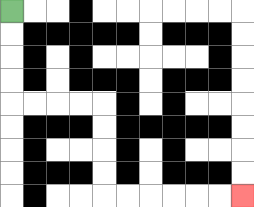{'start': '[0, 0]', 'end': '[10, 8]', 'path_directions': 'D,D,D,D,R,R,R,R,D,D,D,D,R,R,R,R,R,R', 'path_coordinates': '[[0, 0], [0, 1], [0, 2], [0, 3], [0, 4], [1, 4], [2, 4], [3, 4], [4, 4], [4, 5], [4, 6], [4, 7], [4, 8], [5, 8], [6, 8], [7, 8], [8, 8], [9, 8], [10, 8]]'}